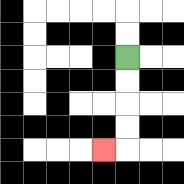{'start': '[5, 2]', 'end': '[4, 6]', 'path_directions': 'D,D,D,D,L', 'path_coordinates': '[[5, 2], [5, 3], [5, 4], [5, 5], [5, 6], [4, 6]]'}